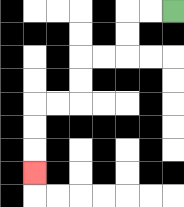{'start': '[7, 0]', 'end': '[1, 7]', 'path_directions': 'L,L,D,D,L,L,D,D,L,L,D,D,D', 'path_coordinates': '[[7, 0], [6, 0], [5, 0], [5, 1], [5, 2], [4, 2], [3, 2], [3, 3], [3, 4], [2, 4], [1, 4], [1, 5], [1, 6], [1, 7]]'}